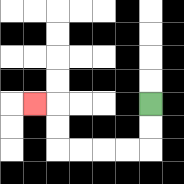{'start': '[6, 4]', 'end': '[1, 4]', 'path_directions': 'D,D,L,L,L,L,U,U,L', 'path_coordinates': '[[6, 4], [6, 5], [6, 6], [5, 6], [4, 6], [3, 6], [2, 6], [2, 5], [2, 4], [1, 4]]'}